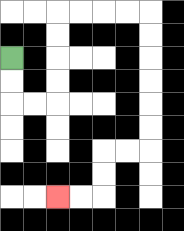{'start': '[0, 2]', 'end': '[2, 8]', 'path_directions': 'D,D,R,R,U,U,U,U,R,R,R,R,D,D,D,D,D,D,L,L,D,D,L,L', 'path_coordinates': '[[0, 2], [0, 3], [0, 4], [1, 4], [2, 4], [2, 3], [2, 2], [2, 1], [2, 0], [3, 0], [4, 0], [5, 0], [6, 0], [6, 1], [6, 2], [6, 3], [6, 4], [6, 5], [6, 6], [5, 6], [4, 6], [4, 7], [4, 8], [3, 8], [2, 8]]'}